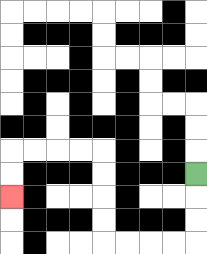{'start': '[8, 7]', 'end': '[0, 8]', 'path_directions': 'D,D,D,L,L,L,L,U,U,U,U,L,L,L,L,D,D', 'path_coordinates': '[[8, 7], [8, 8], [8, 9], [8, 10], [7, 10], [6, 10], [5, 10], [4, 10], [4, 9], [4, 8], [4, 7], [4, 6], [3, 6], [2, 6], [1, 6], [0, 6], [0, 7], [0, 8]]'}